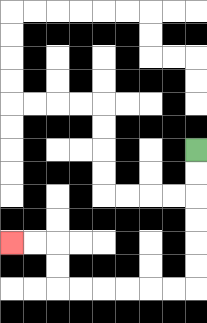{'start': '[8, 6]', 'end': '[0, 10]', 'path_directions': 'D,D,D,D,D,D,L,L,L,L,L,L,U,U,L,L', 'path_coordinates': '[[8, 6], [8, 7], [8, 8], [8, 9], [8, 10], [8, 11], [8, 12], [7, 12], [6, 12], [5, 12], [4, 12], [3, 12], [2, 12], [2, 11], [2, 10], [1, 10], [0, 10]]'}